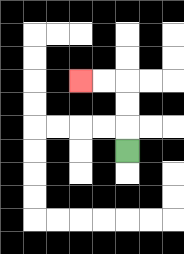{'start': '[5, 6]', 'end': '[3, 3]', 'path_directions': 'U,U,U,L,L', 'path_coordinates': '[[5, 6], [5, 5], [5, 4], [5, 3], [4, 3], [3, 3]]'}